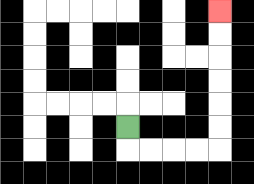{'start': '[5, 5]', 'end': '[9, 0]', 'path_directions': 'D,R,R,R,R,U,U,U,U,U,U', 'path_coordinates': '[[5, 5], [5, 6], [6, 6], [7, 6], [8, 6], [9, 6], [9, 5], [9, 4], [9, 3], [9, 2], [9, 1], [9, 0]]'}